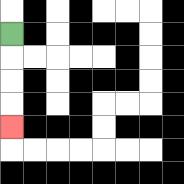{'start': '[0, 1]', 'end': '[0, 5]', 'path_directions': 'D,D,D,D', 'path_coordinates': '[[0, 1], [0, 2], [0, 3], [0, 4], [0, 5]]'}